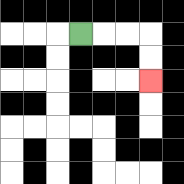{'start': '[3, 1]', 'end': '[6, 3]', 'path_directions': 'R,R,R,D,D', 'path_coordinates': '[[3, 1], [4, 1], [5, 1], [6, 1], [6, 2], [6, 3]]'}